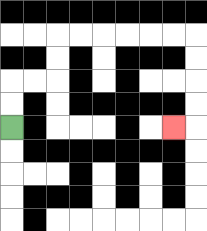{'start': '[0, 5]', 'end': '[7, 5]', 'path_directions': 'U,U,R,R,U,U,R,R,R,R,R,R,D,D,D,D,L', 'path_coordinates': '[[0, 5], [0, 4], [0, 3], [1, 3], [2, 3], [2, 2], [2, 1], [3, 1], [4, 1], [5, 1], [6, 1], [7, 1], [8, 1], [8, 2], [8, 3], [8, 4], [8, 5], [7, 5]]'}